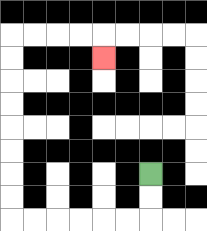{'start': '[6, 7]', 'end': '[4, 2]', 'path_directions': 'D,D,L,L,L,L,L,L,U,U,U,U,U,U,U,U,R,R,R,R,D', 'path_coordinates': '[[6, 7], [6, 8], [6, 9], [5, 9], [4, 9], [3, 9], [2, 9], [1, 9], [0, 9], [0, 8], [0, 7], [0, 6], [0, 5], [0, 4], [0, 3], [0, 2], [0, 1], [1, 1], [2, 1], [3, 1], [4, 1], [4, 2]]'}